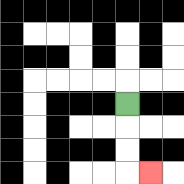{'start': '[5, 4]', 'end': '[6, 7]', 'path_directions': 'D,D,D,R', 'path_coordinates': '[[5, 4], [5, 5], [5, 6], [5, 7], [6, 7]]'}